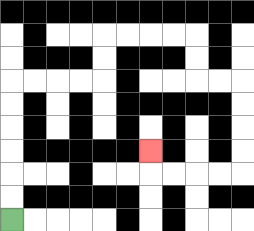{'start': '[0, 9]', 'end': '[6, 6]', 'path_directions': 'U,U,U,U,U,U,R,R,R,R,U,U,R,R,R,R,D,D,R,R,D,D,D,D,L,L,L,L,U', 'path_coordinates': '[[0, 9], [0, 8], [0, 7], [0, 6], [0, 5], [0, 4], [0, 3], [1, 3], [2, 3], [3, 3], [4, 3], [4, 2], [4, 1], [5, 1], [6, 1], [7, 1], [8, 1], [8, 2], [8, 3], [9, 3], [10, 3], [10, 4], [10, 5], [10, 6], [10, 7], [9, 7], [8, 7], [7, 7], [6, 7], [6, 6]]'}